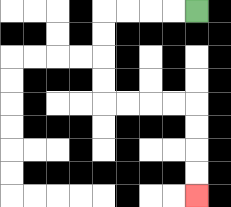{'start': '[8, 0]', 'end': '[8, 8]', 'path_directions': 'L,L,L,L,D,D,D,D,R,R,R,R,D,D,D,D', 'path_coordinates': '[[8, 0], [7, 0], [6, 0], [5, 0], [4, 0], [4, 1], [4, 2], [4, 3], [4, 4], [5, 4], [6, 4], [7, 4], [8, 4], [8, 5], [8, 6], [8, 7], [8, 8]]'}